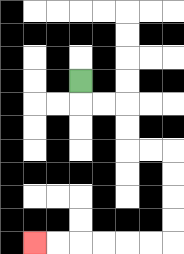{'start': '[3, 3]', 'end': '[1, 10]', 'path_directions': 'D,R,R,D,D,R,R,D,D,D,D,L,L,L,L,L,L', 'path_coordinates': '[[3, 3], [3, 4], [4, 4], [5, 4], [5, 5], [5, 6], [6, 6], [7, 6], [7, 7], [7, 8], [7, 9], [7, 10], [6, 10], [5, 10], [4, 10], [3, 10], [2, 10], [1, 10]]'}